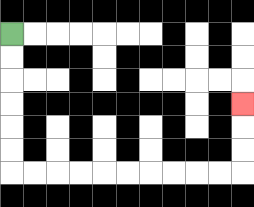{'start': '[0, 1]', 'end': '[10, 4]', 'path_directions': 'D,D,D,D,D,D,R,R,R,R,R,R,R,R,R,R,U,U,U', 'path_coordinates': '[[0, 1], [0, 2], [0, 3], [0, 4], [0, 5], [0, 6], [0, 7], [1, 7], [2, 7], [3, 7], [4, 7], [5, 7], [6, 7], [7, 7], [8, 7], [9, 7], [10, 7], [10, 6], [10, 5], [10, 4]]'}